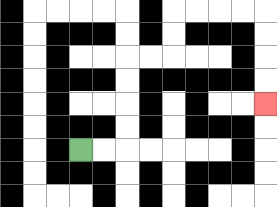{'start': '[3, 6]', 'end': '[11, 4]', 'path_directions': 'R,R,U,U,U,U,R,R,U,U,R,R,R,R,D,D,D,D', 'path_coordinates': '[[3, 6], [4, 6], [5, 6], [5, 5], [5, 4], [5, 3], [5, 2], [6, 2], [7, 2], [7, 1], [7, 0], [8, 0], [9, 0], [10, 0], [11, 0], [11, 1], [11, 2], [11, 3], [11, 4]]'}